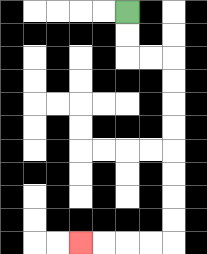{'start': '[5, 0]', 'end': '[3, 10]', 'path_directions': 'D,D,R,R,D,D,D,D,D,D,D,D,L,L,L,L', 'path_coordinates': '[[5, 0], [5, 1], [5, 2], [6, 2], [7, 2], [7, 3], [7, 4], [7, 5], [7, 6], [7, 7], [7, 8], [7, 9], [7, 10], [6, 10], [5, 10], [4, 10], [3, 10]]'}